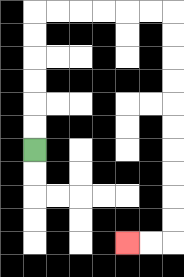{'start': '[1, 6]', 'end': '[5, 10]', 'path_directions': 'U,U,U,U,U,U,R,R,R,R,R,R,D,D,D,D,D,D,D,D,D,D,L,L', 'path_coordinates': '[[1, 6], [1, 5], [1, 4], [1, 3], [1, 2], [1, 1], [1, 0], [2, 0], [3, 0], [4, 0], [5, 0], [6, 0], [7, 0], [7, 1], [7, 2], [7, 3], [7, 4], [7, 5], [7, 6], [7, 7], [7, 8], [7, 9], [7, 10], [6, 10], [5, 10]]'}